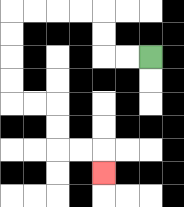{'start': '[6, 2]', 'end': '[4, 7]', 'path_directions': 'L,L,U,U,L,L,L,L,D,D,D,D,R,R,D,D,R,R,D', 'path_coordinates': '[[6, 2], [5, 2], [4, 2], [4, 1], [4, 0], [3, 0], [2, 0], [1, 0], [0, 0], [0, 1], [0, 2], [0, 3], [0, 4], [1, 4], [2, 4], [2, 5], [2, 6], [3, 6], [4, 6], [4, 7]]'}